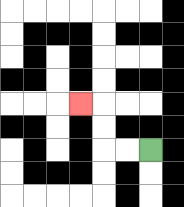{'start': '[6, 6]', 'end': '[3, 4]', 'path_directions': 'L,L,U,U,L', 'path_coordinates': '[[6, 6], [5, 6], [4, 6], [4, 5], [4, 4], [3, 4]]'}